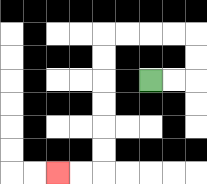{'start': '[6, 3]', 'end': '[2, 7]', 'path_directions': 'R,R,U,U,L,L,L,L,D,D,D,D,D,D,L,L', 'path_coordinates': '[[6, 3], [7, 3], [8, 3], [8, 2], [8, 1], [7, 1], [6, 1], [5, 1], [4, 1], [4, 2], [4, 3], [4, 4], [4, 5], [4, 6], [4, 7], [3, 7], [2, 7]]'}